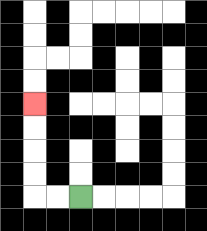{'start': '[3, 8]', 'end': '[1, 4]', 'path_directions': 'L,L,U,U,U,U', 'path_coordinates': '[[3, 8], [2, 8], [1, 8], [1, 7], [1, 6], [1, 5], [1, 4]]'}